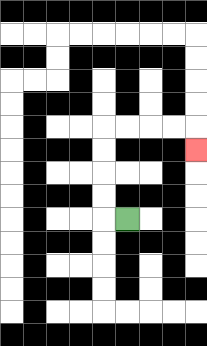{'start': '[5, 9]', 'end': '[8, 6]', 'path_directions': 'L,U,U,U,U,R,R,R,R,D', 'path_coordinates': '[[5, 9], [4, 9], [4, 8], [4, 7], [4, 6], [4, 5], [5, 5], [6, 5], [7, 5], [8, 5], [8, 6]]'}